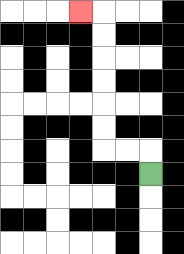{'start': '[6, 7]', 'end': '[3, 0]', 'path_directions': 'U,L,L,U,U,U,U,U,U,L', 'path_coordinates': '[[6, 7], [6, 6], [5, 6], [4, 6], [4, 5], [4, 4], [4, 3], [4, 2], [4, 1], [4, 0], [3, 0]]'}